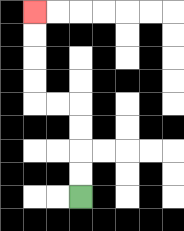{'start': '[3, 8]', 'end': '[1, 0]', 'path_directions': 'U,U,U,U,L,L,U,U,U,U', 'path_coordinates': '[[3, 8], [3, 7], [3, 6], [3, 5], [3, 4], [2, 4], [1, 4], [1, 3], [1, 2], [1, 1], [1, 0]]'}